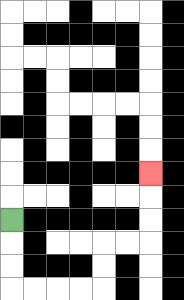{'start': '[0, 9]', 'end': '[6, 7]', 'path_directions': 'D,D,D,R,R,R,R,U,U,R,R,U,U,U', 'path_coordinates': '[[0, 9], [0, 10], [0, 11], [0, 12], [1, 12], [2, 12], [3, 12], [4, 12], [4, 11], [4, 10], [5, 10], [6, 10], [6, 9], [6, 8], [6, 7]]'}